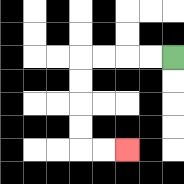{'start': '[7, 2]', 'end': '[5, 6]', 'path_directions': 'L,L,L,L,D,D,D,D,R,R', 'path_coordinates': '[[7, 2], [6, 2], [5, 2], [4, 2], [3, 2], [3, 3], [3, 4], [3, 5], [3, 6], [4, 6], [5, 6]]'}